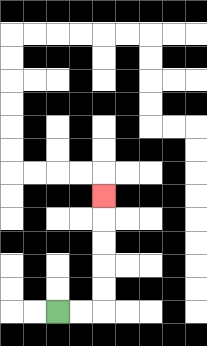{'start': '[2, 13]', 'end': '[4, 8]', 'path_directions': 'R,R,U,U,U,U,U', 'path_coordinates': '[[2, 13], [3, 13], [4, 13], [4, 12], [4, 11], [4, 10], [4, 9], [4, 8]]'}